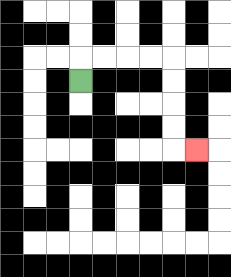{'start': '[3, 3]', 'end': '[8, 6]', 'path_directions': 'U,R,R,R,R,D,D,D,D,R', 'path_coordinates': '[[3, 3], [3, 2], [4, 2], [5, 2], [6, 2], [7, 2], [7, 3], [7, 4], [7, 5], [7, 6], [8, 6]]'}